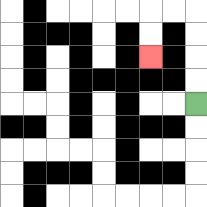{'start': '[8, 4]', 'end': '[6, 2]', 'path_directions': 'U,U,U,U,L,L,D,D', 'path_coordinates': '[[8, 4], [8, 3], [8, 2], [8, 1], [8, 0], [7, 0], [6, 0], [6, 1], [6, 2]]'}